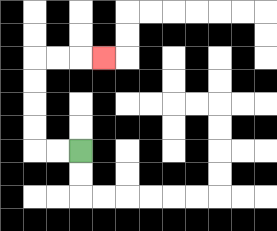{'start': '[3, 6]', 'end': '[4, 2]', 'path_directions': 'L,L,U,U,U,U,R,R,R', 'path_coordinates': '[[3, 6], [2, 6], [1, 6], [1, 5], [1, 4], [1, 3], [1, 2], [2, 2], [3, 2], [4, 2]]'}